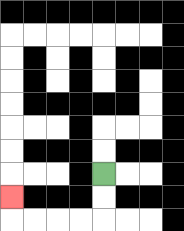{'start': '[4, 7]', 'end': '[0, 8]', 'path_directions': 'D,D,L,L,L,L,U', 'path_coordinates': '[[4, 7], [4, 8], [4, 9], [3, 9], [2, 9], [1, 9], [0, 9], [0, 8]]'}